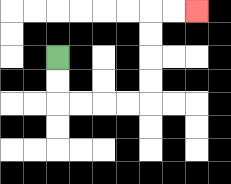{'start': '[2, 2]', 'end': '[8, 0]', 'path_directions': 'D,D,R,R,R,R,U,U,U,U,R,R', 'path_coordinates': '[[2, 2], [2, 3], [2, 4], [3, 4], [4, 4], [5, 4], [6, 4], [6, 3], [6, 2], [6, 1], [6, 0], [7, 0], [8, 0]]'}